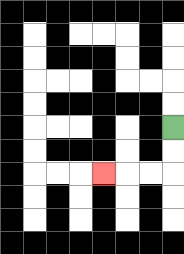{'start': '[7, 5]', 'end': '[4, 7]', 'path_directions': 'D,D,L,L,L', 'path_coordinates': '[[7, 5], [7, 6], [7, 7], [6, 7], [5, 7], [4, 7]]'}